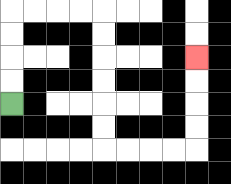{'start': '[0, 4]', 'end': '[8, 2]', 'path_directions': 'U,U,U,U,R,R,R,R,D,D,D,D,D,D,R,R,R,R,U,U,U,U', 'path_coordinates': '[[0, 4], [0, 3], [0, 2], [0, 1], [0, 0], [1, 0], [2, 0], [3, 0], [4, 0], [4, 1], [4, 2], [4, 3], [4, 4], [4, 5], [4, 6], [5, 6], [6, 6], [7, 6], [8, 6], [8, 5], [8, 4], [8, 3], [8, 2]]'}